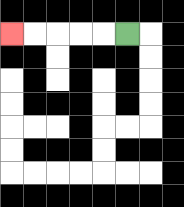{'start': '[5, 1]', 'end': '[0, 1]', 'path_directions': 'L,L,L,L,L', 'path_coordinates': '[[5, 1], [4, 1], [3, 1], [2, 1], [1, 1], [0, 1]]'}